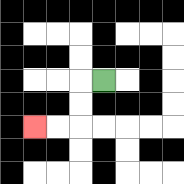{'start': '[4, 3]', 'end': '[1, 5]', 'path_directions': 'L,D,D,L,L', 'path_coordinates': '[[4, 3], [3, 3], [3, 4], [3, 5], [2, 5], [1, 5]]'}